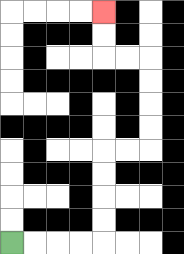{'start': '[0, 10]', 'end': '[4, 0]', 'path_directions': 'R,R,R,R,U,U,U,U,R,R,U,U,U,U,L,L,U,U', 'path_coordinates': '[[0, 10], [1, 10], [2, 10], [3, 10], [4, 10], [4, 9], [4, 8], [4, 7], [4, 6], [5, 6], [6, 6], [6, 5], [6, 4], [6, 3], [6, 2], [5, 2], [4, 2], [4, 1], [4, 0]]'}